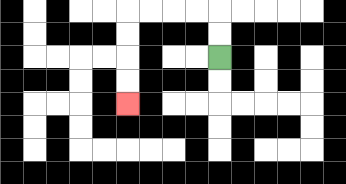{'start': '[9, 2]', 'end': '[5, 4]', 'path_directions': 'U,U,L,L,L,L,D,D,D,D', 'path_coordinates': '[[9, 2], [9, 1], [9, 0], [8, 0], [7, 0], [6, 0], [5, 0], [5, 1], [5, 2], [5, 3], [5, 4]]'}